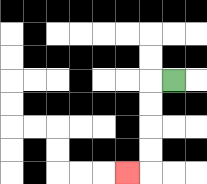{'start': '[7, 3]', 'end': '[5, 7]', 'path_directions': 'L,D,D,D,D,L', 'path_coordinates': '[[7, 3], [6, 3], [6, 4], [6, 5], [6, 6], [6, 7], [5, 7]]'}